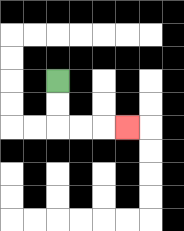{'start': '[2, 3]', 'end': '[5, 5]', 'path_directions': 'D,D,R,R,R', 'path_coordinates': '[[2, 3], [2, 4], [2, 5], [3, 5], [4, 5], [5, 5]]'}